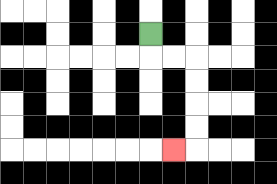{'start': '[6, 1]', 'end': '[7, 6]', 'path_directions': 'D,R,R,D,D,D,D,L', 'path_coordinates': '[[6, 1], [6, 2], [7, 2], [8, 2], [8, 3], [8, 4], [8, 5], [8, 6], [7, 6]]'}